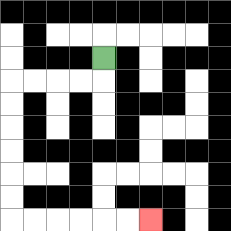{'start': '[4, 2]', 'end': '[6, 9]', 'path_directions': 'D,L,L,L,L,D,D,D,D,D,D,R,R,R,R,R,R', 'path_coordinates': '[[4, 2], [4, 3], [3, 3], [2, 3], [1, 3], [0, 3], [0, 4], [0, 5], [0, 6], [0, 7], [0, 8], [0, 9], [1, 9], [2, 9], [3, 9], [4, 9], [5, 9], [6, 9]]'}